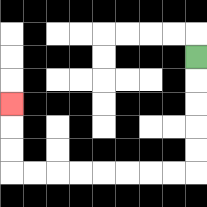{'start': '[8, 2]', 'end': '[0, 4]', 'path_directions': 'D,D,D,D,D,L,L,L,L,L,L,L,L,U,U,U', 'path_coordinates': '[[8, 2], [8, 3], [8, 4], [8, 5], [8, 6], [8, 7], [7, 7], [6, 7], [5, 7], [4, 7], [3, 7], [2, 7], [1, 7], [0, 7], [0, 6], [0, 5], [0, 4]]'}